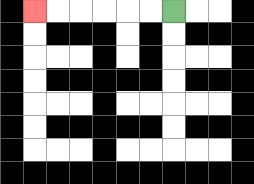{'start': '[7, 0]', 'end': '[1, 0]', 'path_directions': 'L,L,L,L,L,L', 'path_coordinates': '[[7, 0], [6, 0], [5, 0], [4, 0], [3, 0], [2, 0], [1, 0]]'}